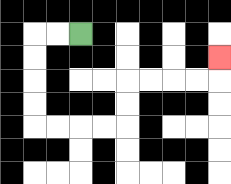{'start': '[3, 1]', 'end': '[9, 2]', 'path_directions': 'L,L,D,D,D,D,R,R,R,R,U,U,R,R,R,R,U', 'path_coordinates': '[[3, 1], [2, 1], [1, 1], [1, 2], [1, 3], [1, 4], [1, 5], [2, 5], [3, 5], [4, 5], [5, 5], [5, 4], [5, 3], [6, 3], [7, 3], [8, 3], [9, 3], [9, 2]]'}